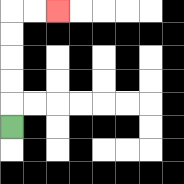{'start': '[0, 5]', 'end': '[2, 0]', 'path_directions': 'U,U,U,U,U,R,R', 'path_coordinates': '[[0, 5], [0, 4], [0, 3], [0, 2], [0, 1], [0, 0], [1, 0], [2, 0]]'}